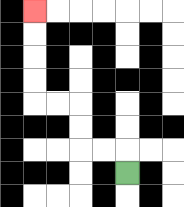{'start': '[5, 7]', 'end': '[1, 0]', 'path_directions': 'U,L,L,U,U,L,L,U,U,U,U', 'path_coordinates': '[[5, 7], [5, 6], [4, 6], [3, 6], [3, 5], [3, 4], [2, 4], [1, 4], [1, 3], [1, 2], [1, 1], [1, 0]]'}